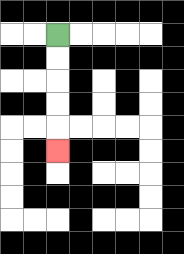{'start': '[2, 1]', 'end': '[2, 6]', 'path_directions': 'D,D,D,D,D', 'path_coordinates': '[[2, 1], [2, 2], [2, 3], [2, 4], [2, 5], [2, 6]]'}